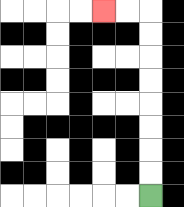{'start': '[6, 8]', 'end': '[4, 0]', 'path_directions': 'U,U,U,U,U,U,U,U,L,L', 'path_coordinates': '[[6, 8], [6, 7], [6, 6], [6, 5], [6, 4], [6, 3], [6, 2], [6, 1], [6, 0], [5, 0], [4, 0]]'}